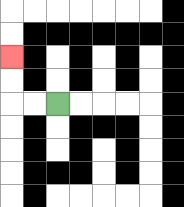{'start': '[2, 4]', 'end': '[0, 2]', 'path_directions': 'L,L,U,U', 'path_coordinates': '[[2, 4], [1, 4], [0, 4], [0, 3], [0, 2]]'}